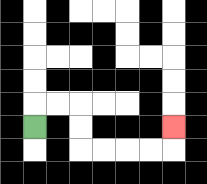{'start': '[1, 5]', 'end': '[7, 5]', 'path_directions': 'U,R,R,D,D,R,R,R,R,U', 'path_coordinates': '[[1, 5], [1, 4], [2, 4], [3, 4], [3, 5], [3, 6], [4, 6], [5, 6], [6, 6], [7, 6], [7, 5]]'}